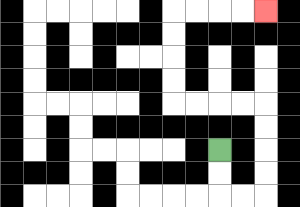{'start': '[9, 6]', 'end': '[11, 0]', 'path_directions': 'D,D,R,R,U,U,U,U,L,L,L,L,U,U,U,U,R,R,R,R', 'path_coordinates': '[[9, 6], [9, 7], [9, 8], [10, 8], [11, 8], [11, 7], [11, 6], [11, 5], [11, 4], [10, 4], [9, 4], [8, 4], [7, 4], [7, 3], [7, 2], [7, 1], [7, 0], [8, 0], [9, 0], [10, 0], [11, 0]]'}